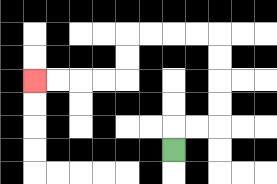{'start': '[7, 6]', 'end': '[1, 3]', 'path_directions': 'U,R,R,U,U,U,U,L,L,L,L,D,D,L,L,L,L', 'path_coordinates': '[[7, 6], [7, 5], [8, 5], [9, 5], [9, 4], [9, 3], [9, 2], [9, 1], [8, 1], [7, 1], [6, 1], [5, 1], [5, 2], [5, 3], [4, 3], [3, 3], [2, 3], [1, 3]]'}